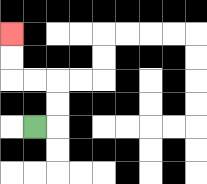{'start': '[1, 5]', 'end': '[0, 1]', 'path_directions': 'R,U,U,L,L,U,U', 'path_coordinates': '[[1, 5], [2, 5], [2, 4], [2, 3], [1, 3], [0, 3], [0, 2], [0, 1]]'}